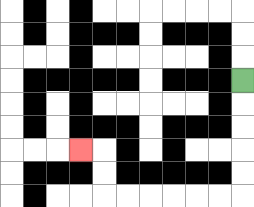{'start': '[10, 3]', 'end': '[3, 6]', 'path_directions': 'D,D,D,D,D,L,L,L,L,L,L,U,U,L', 'path_coordinates': '[[10, 3], [10, 4], [10, 5], [10, 6], [10, 7], [10, 8], [9, 8], [8, 8], [7, 8], [6, 8], [5, 8], [4, 8], [4, 7], [4, 6], [3, 6]]'}